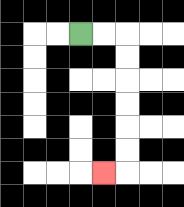{'start': '[3, 1]', 'end': '[4, 7]', 'path_directions': 'R,R,D,D,D,D,D,D,L', 'path_coordinates': '[[3, 1], [4, 1], [5, 1], [5, 2], [5, 3], [5, 4], [5, 5], [5, 6], [5, 7], [4, 7]]'}